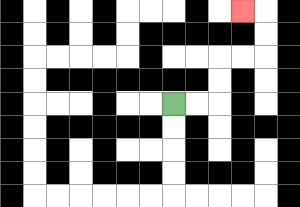{'start': '[7, 4]', 'end': '[10, 0]', 'path_directions': 'R,R,U,U,R,R,U,U,L', 'path_coordinates': '[[7, 4], [8, 4], [9, 4], [9, 3], [9, 2], [10, 2], [11, 2], [11, 1], [11, 0], [10, 0]]'}